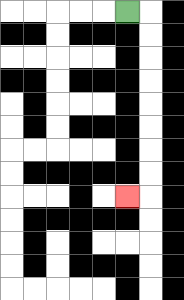{'start': '[5, 0]', 'end': '[5, 8]', 'path_directions': 'R,D,D,D,D,D,D,D,D,L', 'path_coordinates': '[[5, 0], [6, 0], [6, 1], [6, 2], [6, 3], [6, 4], [6, 5], [6, 6], [6, 7], [6, 8], [5, 8]]'}